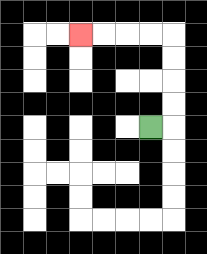{'start': '[6, 5]', 'end': '[3, 1]', 'path_directions': 'R,U,U,U,U,L,L,L,L', 'path_coordinates': '[[6, 5], [7, 5], [7, 4], [7, 3], [7, 2], [7, 1], [6, 1], [5, 1], [4, 1], [3, 1]]'}